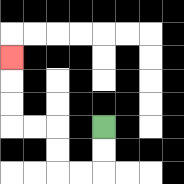{'start': '[4, 5]', 'end': '[0, 2]', 'path_directions': 'D,D,L,L,U,U,L,L,U,U,U', 'path_coordinates': '[[4, 5], [4, 6], [4, 7], [3, 7], [2, 7], [2, 6], [2, 5], [1, 5], [0, 5], [0, 4], [0, 3], [0, 2]]'}